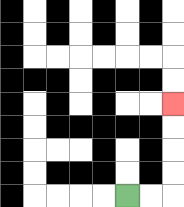{'start': '[5, 8]', 'end': '[7, 4]', 'path_directions': 'R,R,U,U,U,U', 'path_coordinates': '[[5, 8], [6, 8], [7, 8], [7, 7], [7, 6], [7, 5], [7, 4]]'}